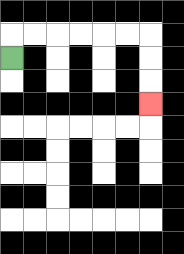{'start': '[0, 2]', 'end': '[6, 4]', 'path_directions': 'U,R,R,R,R,R,R,D,D,D', 'path_coordinates': '[[0, 2], [0, 1], [1, 1], [2, 1], [3, 1], [4, 1], [5, 1], [6, 1], [6, 2], [6, 3], [6, 4]]'}